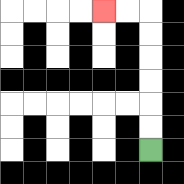{'start': '[6, 6]', 'end': '[4, 0]', 'path_directions': 'U,U,U,U,U,U,L,L', 'path_coordinates': '[[6, 6], [6, 5], [6, 4], [6, 3], [6, 2], [6, 1], [6, 0], [5, 0], [4, 0]]'}